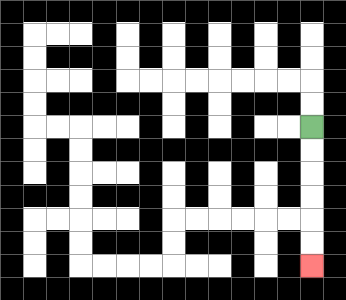{'start': '[13, 5]', 'end': '[13, 11]', 'path_directions': 'D,D,D,D,D,D', 'path_coordinates': '[[13, 5], [13, 6], [13, 7], [13, 8], [13, 9], [13, 10], [13, 11]]'}